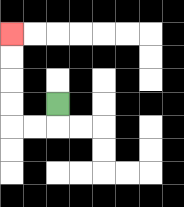{'start': '[2, 4]', 'end': '[0, 1]', 'path_directions': 'D,L,L,U,U,U,U', 'path_coordinates': '[[2, 4], [2, 5], [1, 5], [0, 5], [0, 4], [0, 3], [0, 2], [0, 1]]'}